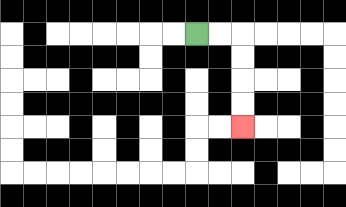{'start': '[8, 1]', 'end': '[10, 5]', 'path_directions': 'R,R,D,D,D,D', 'path_coordinates': '[[8, 1], [9, 1], [10, 1], [10, 2], [10, 3], [10, 4], [10, 5]]'}